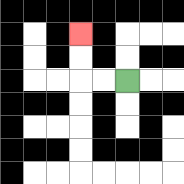{'start': '[5, 3]', 'end': '[3, 1]', 'path_directions': 'L,L,U,U', 'path_coordinates': '[[5, 3], [4, 3], [3, 3], [3, 2], [3, 1]]'}